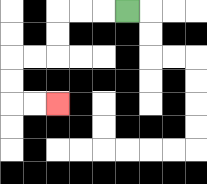{'start': '[5, 0]', 'end': '[2, 4]', 'path_directions': 'L,L,L,D,D,L,L,D,D,R,R', 'path_coordinates': '[[5, 0], [4, 0], [3, 0], [2, 0], [2, 1], [2, 2], [1, 2], [0, 2], [0, 3], [0, 4], [1, 4], [2, 4]]'}